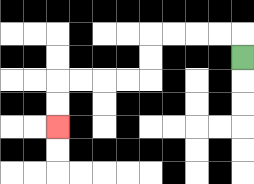{'start': '[10, 2]', 'end': '[2, 5]', 'path_directions': 'U,L,L,L,L,D,D,L,L,L,L,D,D', 'path_coordinates': '[[10, 2], [10, 1], [9, 1], [8, 1], [7, 1], [6, 1], [6, 2], [6, 3], [5, 3], [4, 3], [3, 3], [2, 3], [2, 4], [2, 5]]'}